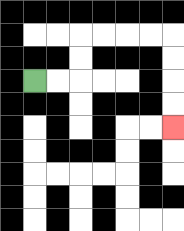{'start': '[1, 3]', 'end': '[7, 5]', 'path_directions': 'R,R,U,U,R,R,R,R,D,D,D,D', 'path_coordinates': '[[1, 3], [2, 3], [3, 3], [3, 2], [3, 1], [4, 1], [5, 1], [6, 1], [7, 1], [7, 2], [7, 3], [7, 4], [7, 5]]'}